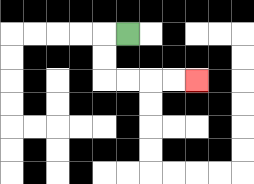{'start': '[5, 1]', 'end': '[8, 3]', 'path_directions': 'L,D,D,R,R,R,R', 'path_coordinates': '[[5, 1], [4, 1], [4, 2], [4, 3], [5, 3], [6, 3], [7, 3], [8, 3]]'}